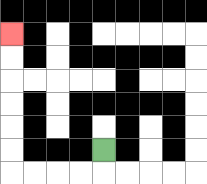{'start': '[4, 6]', 'end': '[0, 1]', 'path_directions': 'D,L,L,L,L,U,U,U,U,U,U', 'path_coordinates': '[[4, 6], [4, 7], [3, 7], [2, 7], [1, 7], [0, 7], [0, 6], [0, 5], [0, 4], [0, 3], [0, 2], [0, 1]]'}